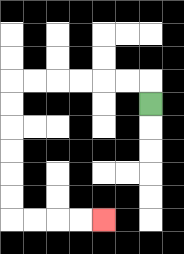{'start': '[6, 4]', 'end': '[4, 9]', 'path_directions': 'U,L,L,L,L,L,L,D,D,D,D,D,D,R,R,R,R', 'path_coordinates': '[[6, 4], [6, 3], [5, 3], [4, 3], [3, 3], [2, 3], [1, 3], [0, 3], [0, 4], [0, 5], [0, 6], [0, 7], [0, 8], [0, 9], [1, 9], [2, 9], [3, 9], [4, 9]]'}